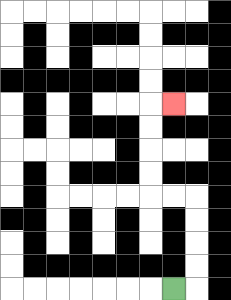{'start': '[7, 12]', 'end': '[7, 4]', 'path_directions': 'R,U,U,U,U,L,L,U,U,U,U,R', 'path_coordinates': '[[7, 12], [8, 12], [8, 11], [8, 10], [8, 9], [8, 8], [7, 8], [6, 8], [6, 7], [6, 6], [6, 5], [6, 4], [7, 4]]'}